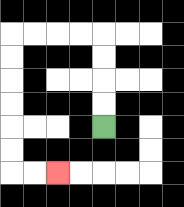{'start': '[4, 5]', 'end': '[2, 7]', 'path_directions': 'U,U,U,U,L,L,L,L,D,D,D,D,D,D,R,R', 'path_coordinates': '[[4, 5], [4, 4], [4, 3], [4, 2], [4, 1], [3, 1], [2, 1], [1, 1], [0, 1], [0, 2], [0, 3], [0, 4], [0, 5], [0, 6], [0, 7], [1, 7], [2, 7]]'}